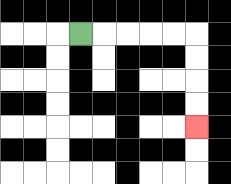{'start': '[3, 1]', 'end': '[8, 5]', 'path_directions': 'R,R,R,R,R,D,D,D,D', 'path_coordinates': '[[3, 1], [4, 1], [5, 1], [6, 1], [7, 1], [8, 1], [8, 2], [8, 3], [8, 4], [8, 5]]'}